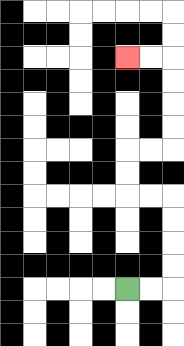{'start': '[5, 12]', 'end': '[5, 2]', 'path_directions': 'R,R,U,U,U,U,L,L,U,U,R,R,U,U,U,U,L,L', 'path_coordinates': '[[5, 12], [6, 12], [7, 12], [7, 11], [7, 10], [7, 9], [7, 8], [6, 8], [5, 8], [5, 7], [5, 6], [6, 6], [7, 6], [7, 5], [7, 4], [7, 3], [7, 2], [6, 2], [5, 2]]'}